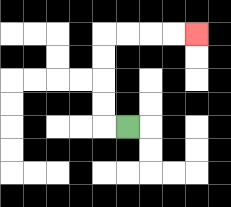{'start': '[5, 5]', 'end': '[8, 1]', 'path_directions': 'L,U,U,U,U,R,R,R,R', 'path_coordinates': '[[5, 5], [4, 5], [4, 4], [4, 3], [4, 2], [4, 1], [5, 1], [6, 1], [7, 1], [8, 1]]'}